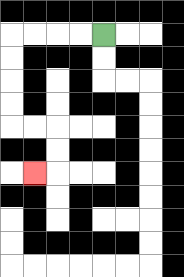{'start': '[4, 1]', 'end': '[1, 7]', 'path_directions': 'L,L,L,L,D,D,D,D,R,R,D,D,L', 'path_coordinates': '[[4, 1], [3, 1], [2, 1], [1, 1], [0, 1], [0, 2], [0, 3], [0, 4], [0, 5], [1, 5], [2, 5], [2, 6], [2, 7], [1, 7]]'}